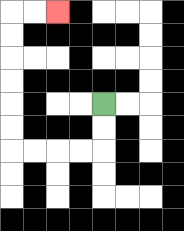{'start': '[4, 4]', 'end': '[2, 0]', 'path_directions': 'D,D,L,L,L,L,U,U,U,U,U,U,R,R', 'path_coordinates': '[[4, 4], [4, 5], [4, 6], [3, 6], [2, 6], [1, 6], [0, 6], [0, 5], [0, 4], [0, 3], [0, 2], [0, 1], [0, 0], [1, 0], [2, 0]]'}